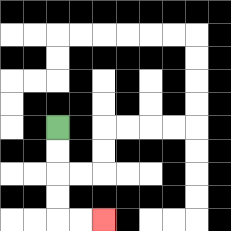{'start': '[2, 5]', 'end': '[4, 9]', 'path_directions': 'D,D,D,D,R,R', 'path_coordinates': '[[2, 5], [2, 6], [2, 7], [2, 8], [2, 9], [3, 9], [4, 9]]'}